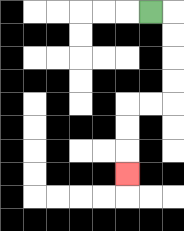{'start': '[6, 0]', 'end': '[5, 7]', 'path_directions': 'R,D,D,D,D,L,L,D,D,D', 'path_coordinates': '[[6, 0], [7, 0], [7, 1], [7, 2], [7, 3], [7, 4], [6, 4], [5, 4], [5, 5], [5, 6], [5, 7]]'}